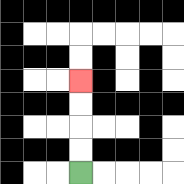{'start': '[3, 7]', 'end': '[3, 3]', 'path_directions': 'U,U,U,U', 'path_coordinates': '[[3, 7], [3, 6], [3, 5], [3, 4], [3, 3]]'}